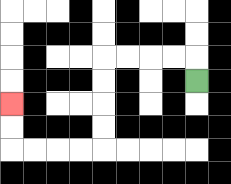{'start': '[8, 3]', 'end': '[0, 4]', 'path_directions': 'U,L,L,L,L,D,D,D,D,L,L,L,L,U,U', 'path_coordinates': '[[8, 3], [8, 2], [7, 2], [6, 2], [5, 2], [4, 2], [4, 3], [4, 4], [4, 5], [4, 6], [3, 6], [2, 6], [1, 6], [0, 6], [0, 5], [0, 4]]'}